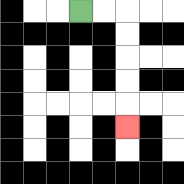{'start': '[3, 0]', 'end': '[5, 5]', 'path_directions': 'R,R,D,D,D,D,D', 'path_coordinates': '[[3, 0], [4, 0], [5, 0], [5, 1], [5, 2], [5, 3], [5, 4], [5, 5]]'}